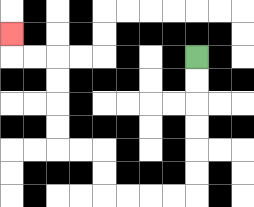{'start': '[8, 2]', 'end': '[0, 1]', 'path_directions': 'D,D,D,D,D,D,L,L,L,L,U,U,L,L,U,U,U,U,L,L,U', 'path_coordinates': '[[8, 2], [8, 3], [8, 4], [8, 5], [8, 6], [8, 7], [8, 8], [7, 8], [6, 8], [5, 8], [4, 8], [4, 7], [4, 6], [3, 6], [2, 6], [2, 5], [2, 4], [2, 3], [2, 2], [1, 2], [0, 2], [0, 1]]'}